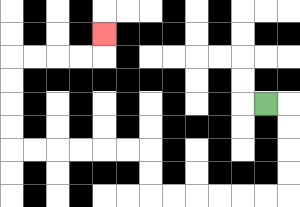{'start': '[11, 4]', 'end': '[4, 1]', 'path_directions': 'R,D,D,D,D,L,L,L,L,L,L,U,U,L,L,L,L,L,L,U,U,U,U,R,R,R,R,U', 'path_coordinates': '[[11, 4], [12, 4], [12, 5], [12, 6], [12, 7], [12, 8], [11, 8], [10, 8], [9, 8], [8, 8], [7, 8], [6, 8], [6, 7], [6, 6], [5, 6], [4, 6], [3, 6], [2, 6], [1, 6], [0, 6], [0, 5], [0, 4], [0, 3], [0, 2], [1, 2], [2, 2], [3, 2], [4, 2], [4, 1]]'}